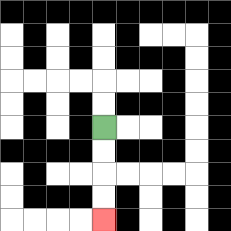{'start': '[4, 5]', 'end': '[4, 9]', 'path_directions': 'D,D,D,D', 'path_coordinates': '[[4, 5], [4, 6], [4, 7], [4, 8], [4, 9]]'}